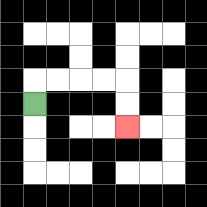{'start': '[1, 4]', 'end': '[5, 5]', 'path_directions': 'U,R,R,R,R,D,D', 'path_coordinates': '[[1, 4], [1, 3], [2, 3], [3, 3], [4, 3], [5, 3], [5, 4], [5, 5]]'}